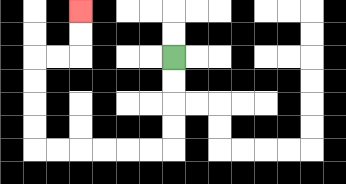{'start': '[7, 2]', 'end': '[3, 0]', 'path_directions': 'D,D,D,D,L,L,L,L,L,L,U,U,U,U,R,R,U,U', 'path_coordinates': '[[7, 2], [7, 3], [7, 4], [7, 5], [7, 6], [6, 6], [5, 6], [4, 6], [3, 6], [2, 6], [1, 6], [1, 5], [1, 4], [1, 3], [1, 2], [2, 2], [3, 2], [3, 1], [3, 0]]'}